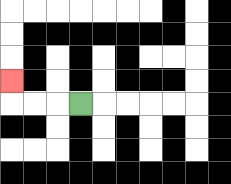{'start': '[3, 4]', 'end': '[0, 3]', 'path_directions': 'L,L,L,U', 'path_coordinates': '[[3, 4], [2, 4], [1, 4], [0, 4], [0, 3]]'}